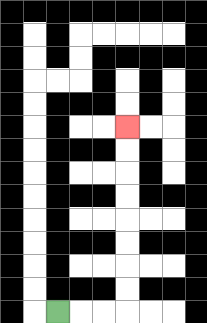{'start': '[2, 13]', 'end': '[5, 5]', 'path_directions': 'R,R,R,U,U,U,U,U,U,U,U', 'path_coordinates': '[[2, 13], [3, 13], [4, 13], [5, 13], [5, 12], [5, 11], [5, 10], [5, 9], [5, 8], [5, 7], [5, 6], [5, 5]]'}